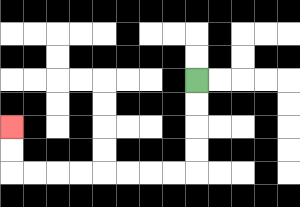{'start': '[8, 3]', 'end': '[0, 5]', 'path_directions': 'D,D,D,D,L,L,L,L,L,L,L,L,U,U', 'path_coordinates': '[[8, 3], [8, 4], [8, 5], [8, 6], [8, 7], [7, 7], [6, 7], [5, 7], [4, 7], [3, 7], [2, 7], [1, 7], [0, 7], [0, 6], [0, 5]]'}